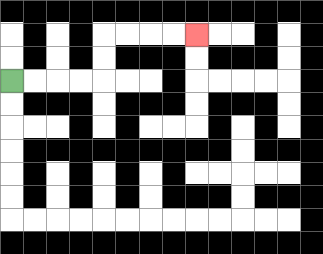{'start': '[0, 3]', 'end': '[8, 1]', 'path_directions': 'R,R,R,R,U,U,R,R,R,R', 'path_coordinates': '[[0, 3], [1, 3], [2, 3], [3, 3], [4, 3], [4, 2], [4, 1], [5, 1], [6, 1], [7, 1], [8, 1]]'}